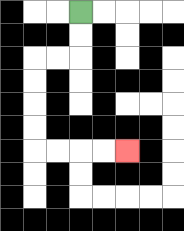{'start': '[3, 0]', 'end': '[5, 6]', 'path_directions': 'D,D,L,L,D,D,D,D,R,R,R,R', 'path_coordinates': '[[3, 0], [3, 1], [3, 2], [2, 2], [1, 2], [1, 3], [1, 4], [1, 5], [1, 6], [2, 6], [3, 6], [4, 6], [5, 6]]'}